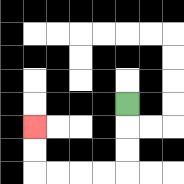{'start': '[5, 4]', 'end': '[1, 5]', 'path_directions': 'D,D,D,L,L,L,L,U,U', 'path_coordinates': '[[5, 4], [5, 5], [5, 6], [5, 7], [4, 7], [3, 7], [2, 7], [1, 7], [1, 6], [1, 5]]'}